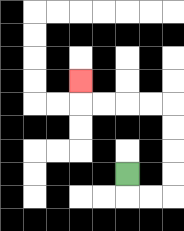{'start': '[5, 7]', 'end': '[3, 3]', 'path_directions': 'D,R,R,U,U,U,U,L,L,L,L,U', 'path_coordinates': '[[5, 7], [5, 8], [6, 8], [7, 8], [7, 7], [7, 6], [7, 5], [7, 4], [6, 4], [5, 4], [4, 4], [3, 4], [3, 3]]'}